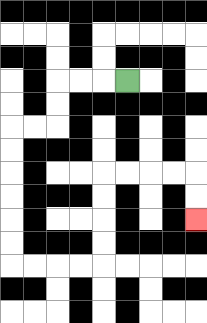{'start': '[5, 3]', 'end': '[8, 9]', 'path_directions': 'L,L,L,D,D,L,L,D,D,D,D,D,D,R,R,R,R,U,U,U,U,R,R,R,R,D,D', 'path_coordinates': '[[5, 3], [4, 3], [3, 3], [2, 3], [2, 4], [2, 5], [1, 5], [0, 5], [0, 6], [0, 7], [0, 8], [0, 9], [0, 10], [0, 11], [1, 11], [2, 11], [3, 11], [4, 11], [4, 10], [4, 9], [4, 8], [4, 7], [5, 7], [6, 7], [7, 7], [8, 7], [8, 8], [8, 9]]'}